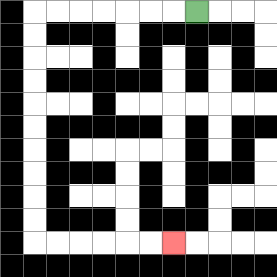{'start': '[8, 0]', 'end': '[7, 10]', 'path_directions': 'L,L,L,L,L,L,L,D,D,D,D,D,D,D,D,D,D,R,R,R,R,R,R', 'path_coordinates': '[[8, 0], [7, 0], [6, 0], [5, 0], [4, 0], [3, 0], [2, 0], [1, 0], [1, 1], [1, 2], [1, 3], [1, 4], [1, 5], [1, 6], [1, 7], [1, 8], [1, 9], [1, 10], [2, 10], [3, 10], [4, 10], [5, 10], [6, 10], [7, 10]]'}